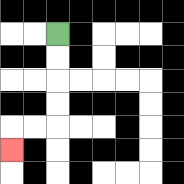{'start': '[2, 1]', 'end': '[0, 6]', 'path_directions': 'D,D,D,D,L,L,D', 'path_coordinates': '[[2, 1], [2, 2], [2, 3], [2, 4], [2, 5], [1, 5], [0, 5], [0, 6]]'}